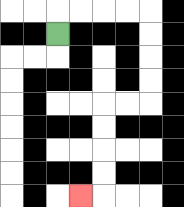{'start': '[2, 1]', 'end': '[3, 8]', 'path_directions': 'U,R,R,R,R,D,D,D,D,L,L,D,D,D,D,L', 'path_coordinates': '[[2, 1], [2, 0], [3, 0], [4, 0], [5, 0], [6, 0], [6, 1], [6, 2], [6, 3], [6, 4], [5, 4], [4, 4], [4, 5], [4, 6], [4, 7], [4, 8], [3, 8]]'}